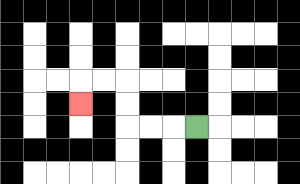{'start': '[8, 5]', 'end': '[3, 4]', 'path_directions': 'L,L,L,U,U,L,L,D', 'path_coordinates': '[[8, 5], [7, 5], [6, 5], [5, 5], [5, 4], [5, 3], [4, 3], [3, 3], [3, 4]]'}